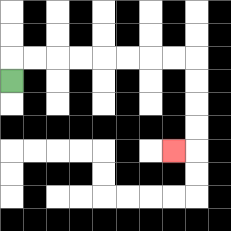{'start': '[0, 3]', 'end': '[7, 6]', 'path_directions': 'U,R,R,R,R,R,R,R,R,D,D,D,D,L', 'path_coordinates': '[[0, 3], [0, 2], [1, 2], [2, 2], [3, 2], [4, 2], [5, 2], [6, 2], [7, 2], [8, 2], [8, 3], [8, 4], [8, 5], [8, 6], [7, 6]]'}